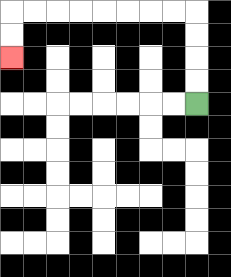{'start': '[8, 4]', 'end': '[0, 2]', 'path_directions': 'U,U,U,U,L,L,L,L,L,L,L,L,D,D', 'path_coordinates': '[[8, 4], [8, 3], [8, 2], [8, 1], [8, 0], [7, 0], [6, 0], [5, 0], [4, 0], [3, 0], [2, 0], [1, 0], [0, 0], [0, 1], [0, 2]]'}